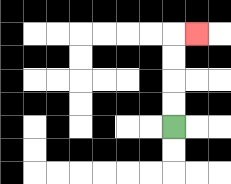{'start': '[7, 5]', 'end': '[8, 1]', 'path_directions': 'U,U,U,U,R', 'path_coordinates': '[[7, 5], [7, 4], [7, 3], [7, 2], [7, 1], [8, 1]]'}